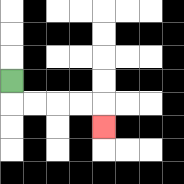{'start': '[0, 3]', 'end': '[4, 5]', 'path_directions': 'D,R,R,R,R,D', 'path_coordinates': '[[0, 3], [0, 4], [1, 4], [2, 4], [3, 4], [4, 4], [4, 5]]'}